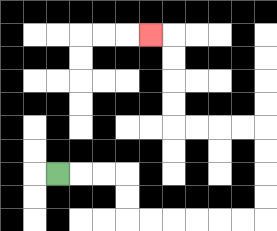{'start': '[2, 7]', 'end': '[6, 1]', 'path_directions': 'R,R,R,D,D,R,R,R,R,R,R,U,U,U,U,L,L,L,L,U,U,U,U,L', 'path_coordinates': '[[2, 7], [3, 7], [4, 7], [5, 7], [5, 8], [5, 9], [6, 9], [7, 9], [8, 9], [9, 9], [10, 9], [11, 9], [11, 8], [11, 7], [11, 6], [11, 5], [10, 5], [9, 5], [8, 5], [7, 5], [7, 4], [7, 3], [7, 2], [7, 1], [6, 1]]'}